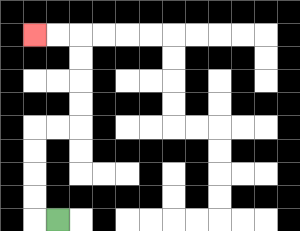{'start': '[2, 9]', 'end': '[1, 1]', 'path_directions': 'L,U,U,U,U,R,R,U,U,U,U,L,L', 'path_coordinates': '[[2, 9], [1, 9], [1, 8], [1, 7], [1, 6], [1, 5], [2, 5], [3, 5], [3, 4], [3, 3], [3, 2], [3, 1], [2, 1], [1, 1]]'}